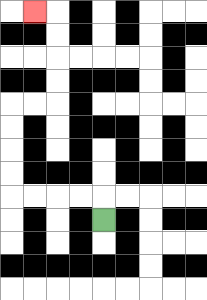{'start': '[4, 9]', 'end': '[1, 0]', 'path_directions': 'U,L,L,L,L,U,U,U,U,R,R,U,U,U,U,L', 'path_coordinates': '[[4, 9], [4, 8], [3, 8], [2, 8], [1, 8], [0, 8], [0, 7], [0, 6], [0, 5], [0, 4], [1, 4], [2, 4], [2, 3], [2, 2], [2, 1], [2, 0], [1, 0]]'}